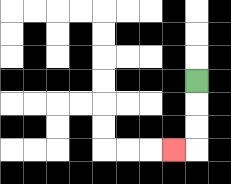{'start': '[8, 3]', 'end': '[7, 6]', 'path_directions': 'D,D,D,L', 'path_coordinates': '[[8, 3], [8, 4], [8, 5], [8, 6], [7, 6]]'}